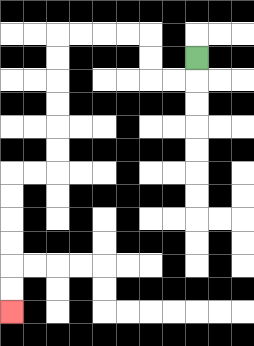{'start': '[8, 2]', 'end': '[0, 13]', 'path_directions': 'D,L,L,U,U,L,L,L,L,D,D,D,D,D,D,L,L,D,D,D,D,D,D', 'path_coordinates': '[[8, 2], [8, 3], [7, 3], [6, 3], [6, 2], [6, 1], [5, 1], [4, 1], [3, 1], [2, 1], [2, 2], [2, 3], [2, 4], [2, 5], [2, 6], [2, 7], [1, 7], [0, 7], [0, 8], [0, 9], [0, 10], [0, 11], [0, 12], [0, 13]]'}